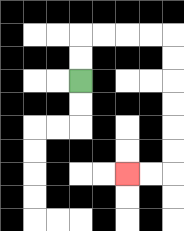{'start': '[3, 3]', 'end': '[5, 7]', 'path_directions': 'U,U,R,R,R,R,D,D,D,D,D,D,L,L', 'path_coordinates': '[[3, 3], [3, 2], [3, 1], [4, 1], [5, 1], [6, 1], [7, 1], [7, 2], [7, 3], [7, 4], [7, 5], [7, 6], [7, 7], [6, 7], [5, 7]]'}